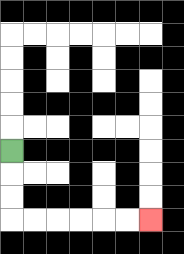{'start': '[0, 6]', 'end': '[6, 9]', 'path_directions': 'D,D,D,R,R,R,R,R,R', 'path_coordinates': '[[0, 6], [0, 7], [0, 8], [0, 9], [1, 9], [2, 9], [3, 9], [4, 9], [5, 9], [6, 9]]'}